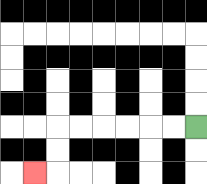{'start': '[8, 5]', 'end': '[1, 7]', 'path_directions': 'L,L,L,L,L,L,D,D,L', 'path_coordinates': '[[8, 5], [7, 5], [6, 5], [5, 5], [4, 5], [3, 5], [2, 5], [2, 6], [2, 7], [1, 7]]'}